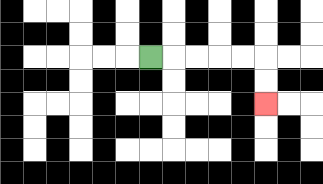{'start': '[6, 2]', 'end': '[11, 4]', 'path_directions': 'R,R,R,R,R,D,D', 'path_coordinates': '[[6, 2], [7, 2], [8, 2], [9, 2], [10, 2], [11, 2], [11, 3], [11, 4]]'}